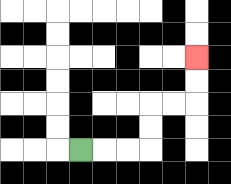{'start': '[3, 6]', 'end': '[8, 2]', 'path_directions': 'R,R,R,U,U,R,R,U,U', 'path_coordinates': '[[3, 6], [4, 6], [5, 6], [6, 6], [6, 5], [6, 4], [7, 4], [8, 4], [8, 3], [8, 2]]'}